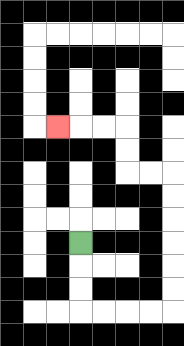{'start': '[3, 10]', 'end': '[2, 5]', 'path_directions': 'D,D,D,R,R,R,R,U,U,U,U,U,U,L,L,U,U,L,L,L', 'path_coordinates': '[[3, 10], [3, 11], [3, 12], [3, 13], [4, 13], [5, 13], [6, 13], [7, 13], [7, 12], [7, 11], [7, 10], [7, 9], [7, 8], [7, 7], [6, 7], [5, 7], [5, 6], [5, 5], [4, 5], [3, 5], [2, 5]]'}